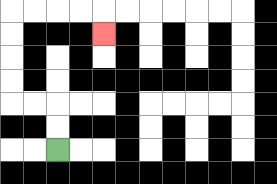{'start': '[2, 6]', 'end': '[4, 1]', 'path_directions': 'U,U,L,L,U,U,U,U,R,R,R,R,D', 'path_coordinates': '[[2, 6], [2, 5], [2, 4], [1, 4], [0, 4], [0, 3], [0, 2], [0, 1], [0, 0], [1, 0], [2, 0], [3, 0], [4, 0], [4, 1]]'}